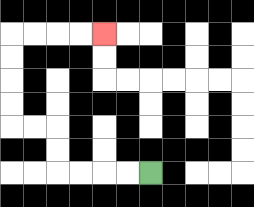{'start': '[6, 7]', 'end': '[4, 1]', 'path_directions': 'L,L,L,L,U,U,L,L,U,U,U,U,R,R,R,R', 'path_coordinates': '[[6, 7], [5, 7], [4, 7], [3, 7], [2, 7], [2, 6], [2, 5], [1, 5], [0, 5], [0, 4], [0, 3], [0, 2], [0, 1], [1, 1], [2, 1], [3, 1], [4, 1]]'}